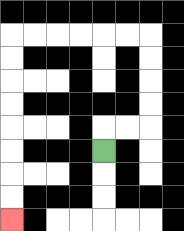{'start': '[4, 6]', 'end': '[0, 9]', 'path_directions': 'U,R,R,U,U,U,U,L,L,L,L,L,L,D,D,D,D,D,D,D,D', 'path_coordinates': '[[4, 6], [4, 5], [5, 5], [6, 5], [6, 4], [6, 3], [6, 2], [6, 1], [5, 1], [4, 1], [3, 1], [2, 1], [1, 1], [0, 1], [0, 2], [0, 3], [0, 4], [0, 5], [0, 6], [0, 7], [0, 8], [0, 9]]'}